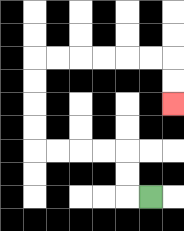{'start': '[6, 8]', 'end': '[7, 4]', 'path_directions': 'L,U,U,L,L,L,L,U,U,U,U,R,R,R,R,R,R,D,D', 'path_coordinates': '[[6, 8], [5, 8], [5, 7], [5, 6], [4, 6], [3, 6], [2, 6], [1, 6], [1, 5], [1, 4], [1, 3], [1, 2], [2, 2], [3, 2], [4, 2], [5, 2], [6, 2], [7, 2], [7, 3], [7, 4]]'}